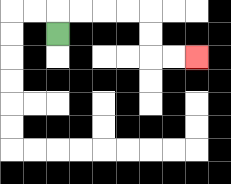{'start': '[2, 1]', 'end': '[8, 2]', 'path_directions': 'U,R,R,R,R,D,D,R,R', 'path_coordinates': '[[2, 1], [2, 0], [3, 0], [4, 0], [5, 0], [6, 0], [6, 1], [6, 2], [7, 2], [8, 2]]'}